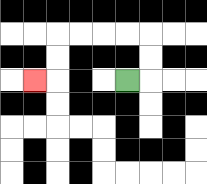{'start': '[5, 3]', 'end': '[1, 3]', 'path_directions': 'R,U,U,L,L,L,L,D,D,L', 'path_coordinates': '[[5, 3], [6, 3], [6, 2], [6, 1], [5, 1], [4, 1], [3, 1], [2, 1], [2, 2], [2, 3], [1, 3]]'}